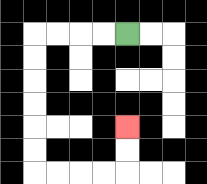{'start': '[5, 1]', 'end': '[5, 5]', 'path_directions': 'L,L,L,L,D,D,D,D,D,D,R,R,R,R,U,U', 'path_coordinates': '[[5, 1], [4, 1], [3, 1], [2, 1], [1, 1], [1, 2], [1, 3], [1, 4], [1, 5], [1, 6], [1, 7], [2, 7], [3, 7], [4, 7], [5, 7], [5, 6], [5, 5]]'}